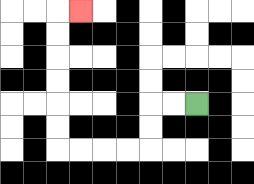{'start': '[8, 4]', 'end': '[3, 0]', 'path_directions': 'L,L,D,D,L,L,L,L,U,U,U,U,U,U,R', 'path_coordinates': '[[8, 4], [7, 4], [6, 4], [6, 5], [6, 6], [5, 6], [4, 6], [3, 6], [2, 6], [2, 5], [2, 4], [2, 3], [2, 2], [2, 1], [2, 0], [3, 0]]'}